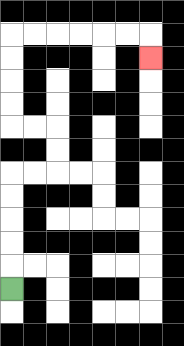{'start': '[0, 12]', 'end': '[6, 2]', 'path_directions': 'U,U,U,U,U,R,R,U,U,L,L,U,U,U,U,R,R,R,R,R,R,D', 'path_coordinates': '[[0, 12], [0, 11], [0, 10], [0, 9], [0, 8], [0, 7], [1, 7], [2, 7], [2, 6], [2, 5], [1, 5], [0, 5], [0, 4], [0, 3], [0, 2], [0, 1], [1, 1], [2, 1], [3, 1], [4, 1], [5, 1], [6, 1], [6, 2]]'}